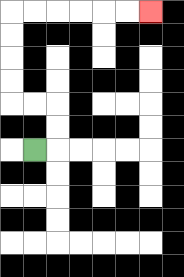{'start': '[1, 6]', 'end': '[6, 0]', 'path_directions': 'R,U,U,L,L,U,U,U,U,R,R,R,R,R,R', 'path_coordinates': '[[1, 6], [2, 6], [2, 5], [2, 4], [1, 4], [0, 4], [0, 3], [0, 2], [0, 1], [0, 0], [1, 0], [2, 0], [3, 0], [4, 0], [5, 0], [6, 0]]'}